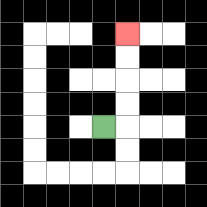{'start': '[4, 5]', 'end': '[5, 1]', 'path_directions': 'R,U,U,U,U', 'path_coordinates': '[[4, 5], [5, 5], [5, 4], [5, 3], [5, 2], [5, 1]]'}